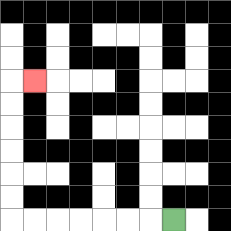{'start': '[7, 9]', 'end': '[1, 3]', 'path_directions': 'L,L,L,L,L,L,L,U,U,U,U,U,U,R', 'path_coordinates': '[[7, 9], [6, 9], [5, 9], [4, 9], [3, 9], [2, 9], [1, 9], [0, 9], [0, 8], [0, 7], [0, 6], [0, 5], [0, 4], [0, 3], [1, 3]]'}